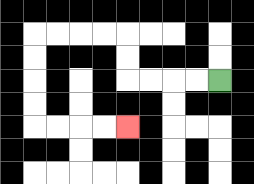{'start': '[9, 3]', 'end': '[5, 5]', 'path_directions': 'L,L,L,L,U,U,L,L,L,L,D,D,D,D,R,R,R,R', 'path_coordinates': '[[9, 3], [8, 3], [7, 3], [6, 3], [5, 3], [5, 2], [5, 1], [4, 1], [3, 1], [2, 1], [1, 1], [1, 2], [1, 3], [1, 4], [1, 5], [2, 5], [3, 5], [4, 5], [5, 5]]'}